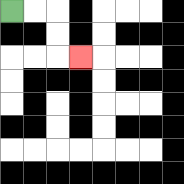{'start': '[0, 0]', 'end': '[3, 2]', 'path_directions': 'R,R,D,D,R', 'path_coordinates': '[[0, 0], [1, 0], [2, 0], [2, 1], [2, 2], [3, 2]]'}